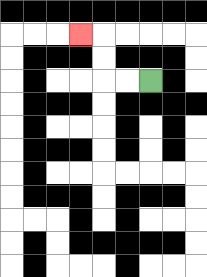{'start': '[6, 3]', 'end': '[3, 1]', 'path_directions': 'L,L,U,U,L', 'path_coordinates': '[[6, 3], [5, 3], [4, 3], [4, 2], [4, 1], [3, 1]]'}